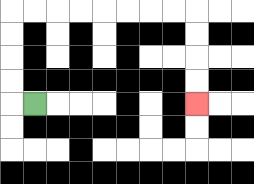{'start': '[1, 4]', 'end': '[8, 4]', 'path_directions': 'L,U,U,U,U,R,R,R,R,R,R,R,R,D,D,D,D', 'path_coordinates': '[[1, 4], [0, 4], [0, 3], [0, 2], [0, 1], [0, 0], [1, 0], [2, 0], [3, 0], [4, 0], [5, 0], [6, 0], [7, 0], [8, 0], [8, 1], [8, 2], [8, 3], [8, 4]]'}